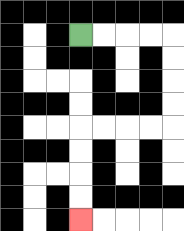{'start': '[3, 1]', 'end': '[3, 9]', 'path_directions': 'R,R,R,R,D,D,D,D,L,L,L,L,D,D,D,D', 'path_coordinates': '[[3, 1], [4, 1], [5, 1], [6, 1], [7, 1], [7, 2], [7, 3], [7, 4], [7, 5], [6, 5], [5, 5], [4, 5], [3, 5], [3, 6], [3, 7], [3, 8], [3, 9]]'}